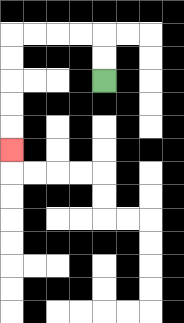{'start': '[4, 3]', 'end': '[0, 6]', 'path_directions': 'U,U,L,L,L,L,D,D,D,D,D', 'path_coordinates': '[[4, 3], [4, 2], [4, 1], [3, 1], [2, 1], [1, 1], [0, 1], [0, 2], [0, 3], [0, 4], [0, 5], [0, 6]]'}